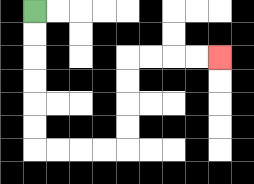{'start': '[1, 0]', 'end': '[9, 2]', 'path_directions': 'D,D,D,D,D,D,R,R,R,R,U,U,U,U,R,R,R,R', 'path_coordinates': '[[1, 0], [1, 1], [1, 2], [1, 3], [1, 4], [1, 5], [1, 6], [2, 6], [3, 6], [4, 6], [5, 6], [5, 5], [5, 4], [5, 3], [5, 2], [6, 2], [7, 2], [8, 2], [9, 2]]'}